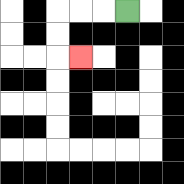{'start': '[5, 0]', 'end': '[3, 2]', 'path_directions': 'L,L,L,D,D,R', 'path_coordinates': '[[5, 0], [4, 0], [3, 0], [2, 0], [2, 1], [2, 2], [3, 2]]'}